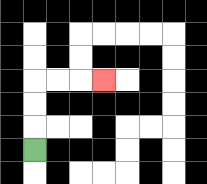{'start': '[1, 6]', 'end': '[4, 3]', 'path_directions': 'U,U,U,R,R,R', 'path_coordinates': '[[1, 6], [1, 5], [1, 4], [1, 3], [2, 3], [3, 3], [4, 3]]'}